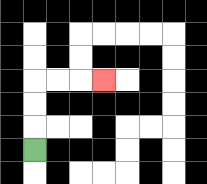{'start': '[1, 6]', 'end': '[4, 3]', 'path_directions': 'U,U,U,R,R,R', 'path_coordinates': '[[1, 6], [1, 5], [1, 4], [1, 3], [2, 3], [3, 3], [4, 3]]'}